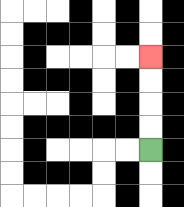{'start': '[6, 6]', 'end': '[6, 2]', 'path_directions': 'U,U,U,U', 'path_coordinates': '[[6, 6], [6, 5], [6, 4], [6, 3], [6, 2]]'}